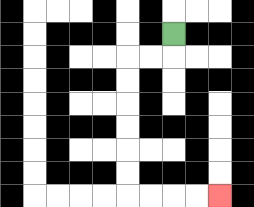{'start': '[7, 1]', 'end': '[9, 8]', 'path_directions': 'D,L,L,D,D,D,D,D,D,R,R,R,R', 'path_coordinates': '[[7, 1], [7, 2], [6, 2], [5, 2], [5, 3], [5, 4], [5, 5], [5, 6], [5, 7], [5, 8], [6, 8], [7, 8], [8, 8], [9, 8]]'}